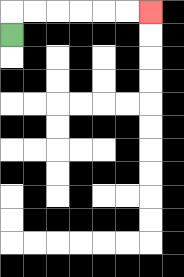{'start': '[0, 1]', 'end': '[6, 0]', 'path_directions': 'U,R,R,R,R,R,R', 'path_coordinates': '[[0, 1], [0, 0], [1, 0], [2, 0], [3, 0], [4, 0], [5, 0], [6, 0]]'}